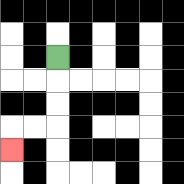{'start': '[2, 2]', 'end': '[0, 6]', 'path_directions': 'D,D,D,L,L,D', 'path_coordinates': '[[2, 2], [2, 3], [2, 4], [2, 5], [1, 5], [0, 5], [0, 6]]'}